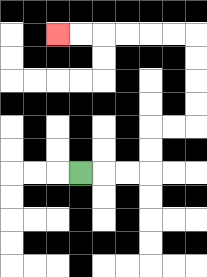{'start': '[3, 7]', 'end': '[2, 1]', 'path_directions': 'R,R,R,U,U,R,R,U,U,U,U,L,L,L,L,L,L', 'path_coordinates': '[[3, 7], [4, 7], [5, 7], [6, 7], [6, 6], [6, 5], [7, 5], [8, 5], [8, 4], [8, 3], [8, 2], [8, 1], [7, 1], [6, 1], [5, 1], [4, 1], [3, 1], [2, 1]]'}